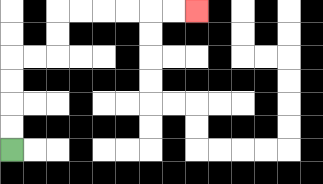{'start': '[0, 6]', 'end': '[8, 0]', 'path_directions': 'U,U,U,U,R,R,U,U,R,R,R,R,R,R', 'path_coordinates': '[[0, 6], [0, 5], [0, 4], [0, 3], [0, 2], [1, 2], [2, 2], [2, 1], [2, 0], [3, 0], [4, 0], [5, 0], [6, 0], [7, 0], [8, 0]]'}